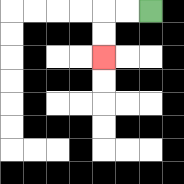{'start': '[6, 0]', 'end': '[4, 2]', 'path_directions': 'L,L,D,D', 'path_coordinates': '[[6, 0], [5, 0], [4, 0], [4, 1], [4, 2]]'}